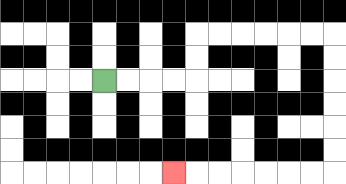{'start': '[4, 3]', 'end': '[7, 7]', 'path_directions': 'R,R,R,R,U,U,R,R,R,R,R,R,D,D,D,D,D,D,L,L,L,L,L,L,L', 'path_coordinates': '[[4, 3], [5, 3], [6, 3], [7, 3], [8, 3], [8, 2], [8, 1], [9, 1], [10, 1], [11, 1], [12, 1], [13, 1], [14, 1], [14, 2], [14, 3], [14, 4], [14, 5], [14, 6], [14, 7], [13, 7], [12, 7], [11, 7], [10, 7], [9, 7], [8, 7], [7, 7]]'}